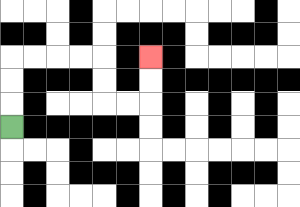{'start': '[0, 5]', 'end': '[6, 2]', 'path_directions': 'U,U,U,R,R,R,R,D,D,R,R,U,U', 'path_coordinates': '[[0, 5], [0, 4], [0, 3], [0, 2], [1, 2], [2, 2], [3, 2], [4, 2], [4, 3], [4, 4], [5, 4], [6, 4], [6, 3], [6, 2]]'}